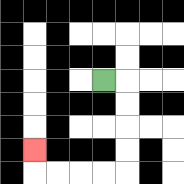{'start': '[4, 3]', 'end': '[1, 6]', 'path_directions': 'R,D,D,D,D,L,L,L,L,U', 'path_coordinates': '[[4, 3], [5, 3], [5, 4], [5, 5], [5, 6], [5, 7], [4, 7], [3, 7], [2, 7], [1, 7], [1, 6]]'}